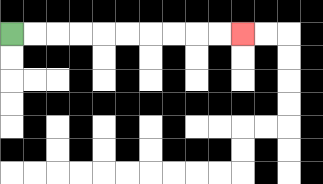{'start': '[0, 1]', 'end': '[10, 1]', 'path_directions': 'R,R,R,R,R,R,R,R,R,R', 'path_coordinates': '[[0, 1], [1, 1], [2, 1], [3, 1], [4, 1], [5, 1], [6, 1], [7, 1], [8, 1], [9, 1], [10, 1]]'}